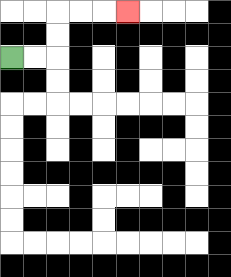{'start': '[0, 2]', 'end': '[5, 0]', 'path_directions': 'R,R,U,U,R,R,R', 'path_coordinates': '[[0, 2], [1, 2], [2, 2], [2, 1], [2, 0], [3, 0], [4, 0], [5, 0]]'}